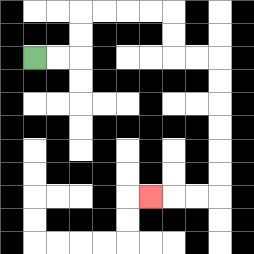{'start': '[1, 2]', 'end': '[6, 8]', 'path_directions': 'R,R,U,U,R,R,R,R,D,D,R,R,D,D,D,D,D,D,L,L,L', 'path_coordinates': '[[1, 2], [2, 2], [3, 2], [3, 1], [3, 0], [4, 0], [5, 0], [6, 0], [7, 0], [7, 1], [7, 2], [8, 2], [9, 2], [9, 3], [9, 4], [9, 5], [9, 6], [9, 7], [9, 8], [8, 8], [7, 8], [6, 8]]'}